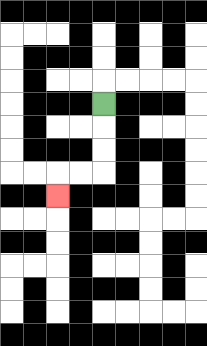{'start': '[4, 4]', 'end': '[2, 8]', 'path_directions': 'D,D,D,L,L,D', 'path_coordinates': '[[4, 4], [4, 5], [4, 6], [4, 7], [3, 7], [2, 7], [2, 8]]'}